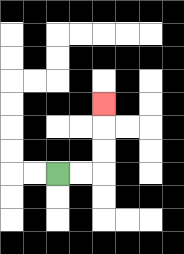{'start': '[2, 7]', 'end': '[4, 4]', 'path_directions': 'R,R,U,U,U', 'path_coordinates': '[[2, 7], [3, 7], [4, 7], [4, 6], [4, 5], [4, 4]]'}